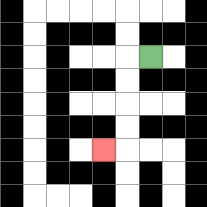{'start': '[6, 2]', 'end': '[4, 6]', 'path_directions': 'L,D,D,D,D,L', 'path_coordinates': '[[6, 2], [5, 2], [5, 3], [5, 4], [5, 5], [5, 6], [4, 6]]'}